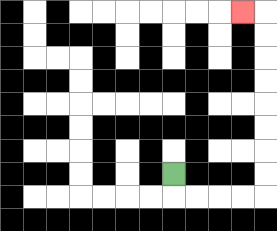{'start': '[7, 7]', 'end': '[10, 0]', 'path_directions': 'D,R,R,R,R,U,U,U,U,U,U,U,U,L', 'path_coordinates': '[[7, 7], [7, 8], [8, 8], [9, 8], [10, 8], [11, 8], [11, 7], [11, 6], [11, 5], [11, 4], [11, 3], [11, 2], [11, 1], [11, 0], [10, 0]]'}